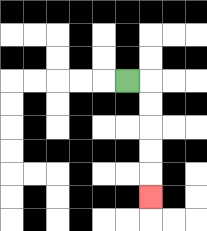{'start': '[5, 3]', 'end': '[6, 8]', 'path_directions': 'R,D,D,D,D,D', 'path_coordinates': '[[5, 3], [6, 3], [6, 4], [6, 5], [6, 6], [6, 7], [6, 8]]'}